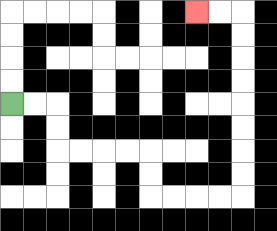{'start': '[0, 4]', 'end': '[8, 0]', 'path_directions': 'R,R,D,D,R,R,R,R,D,D,R,R,R,R,U,U,U,U,U,U,U,U,L,L', 'path_coordinates': '[[0, 4], [1, 4], [2, 4], [2, 5], [2, 6], [3, 6], [4, 6], [5, 6], [6, 6], [6, 7], [6, 8], [7, 8], [8, 8], [9, 8], [10, 8], [10, 7], [10, 6], [10, 5], [10, 4], [10, 3], [10, 2], [10, 1], [10, 0], [9, 0], [8, 0]]'}